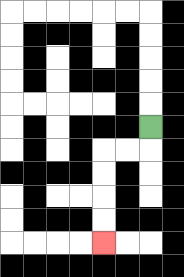{'start': '[6, 5]', 'end': '[4, 10]', 'path_directions': 'D,L,L,D,D,D,D', 'path_coordinates': '[[6, 5], [6, 6], [5, 6], [4, 6], [4, 7], [4, 8], [4, 9], [4, 10]]'}